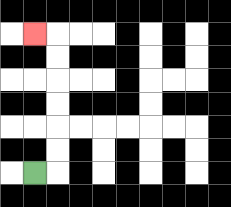{'start': '[1, 7]', 'end': '[1, 1]', 'path_directions': 'R,U,U,U,U,U,U,L', 'path_coordinates': '[[1, 7], [2, 7], [2, 6], [2, 5], [2, 4], [2, 3], [2, 2], [2, 1], [1, 1]]'}